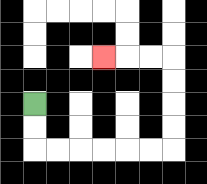{'start': '[1, 4]', 'end': '[4, 2]', 'path_directions': 'D,D,R,R,R,R,R,R,U,U,U,U,L,L,L', 'path_coordinates': '[[1, 4], [1, 5], [1, 6], [2, 6], [3, 6], [4, 6], [5, 6], [6, 6], [7, 6], [7, 5], [7, 4], [7, 3], [7, 2], [6, 2], [5, 2], [4, 2]]'}